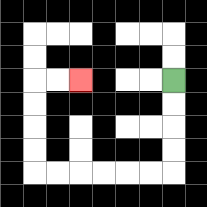{'start': '[7, 3]', 'end': '[3, 3]', 'path_directions': 'D,D,D,D,L,L,L,L,L,L,U,U,U,U,R,R', 'path_coordinates': '[[7, 3], [7, 4], [7, 5], [7, 6], [7, 7], [6, 7], [5, 7], [4, 7], [3, 7], [2, 7], [1, 7], [1, 6], [1, 5], [1, 4], [1, 3], [2, 3], [3, 3]]'}